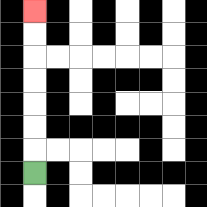{'start': '[1, 7]', 'end': '[1, 0]', 'path_directions': 'U,U,U,U,U,U,U', 'path_coordinates': '[[1, 7], [1, 6], [1, 5], [1, 4], [1, 3], [1, 2], [1, 1], [1, 0]]'}